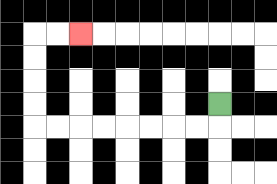{'start': '[9, 4]', 'end': '[3, 1]', 'path_directions': 'D,L,L,L,L,L,L,L,L,U,U,U,U,R,R', 'path_coordinates': '[[9, 4], [9, 5], [8, 5], [7, 5], [6, 5], [5, 5], [4, 5], [3, 5], [2, 5], [1, 5], [1, 4], [1, 3], [1, 2], [1, 1], [2, 1], [3, 1]]'}